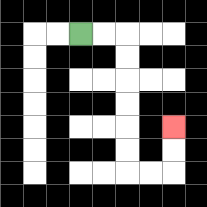{'start': '[3, 1]', 'end': '[7, 5]', 'path_directions': 'R,R,D,D,D,D,D,D,R,R,U,U', 'path_coordinates': '[[3, 1], [4, 1], [5, 1], [5, 2], [5, 3], [5, 4], [5, 5], [5, 6], [5, 7], [6, 7], [7, 7], [7, 6], [7, 5]]'}